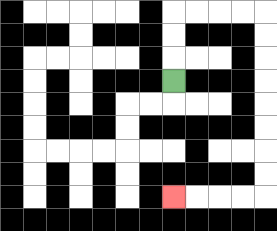{'start': '[7, 3]', 'end': '[7, 8]', 'path_directions': 'U,U,U,R,R,R,R,D,D,D,D,D,D,D,D,L,L,L,L', 'path_coordinates': '[[7, 3], [7, 2], [7, 1], [7, 0], [8, 0], [9, 0], [10, 0], [11, 0], [11, 1], [11, 2], [11, 3], [11, 4], [11, 5], [11, 6], [11, 7], [11, 8], [10, 8], [9, 8], [8, 8], [7, 8]]'}